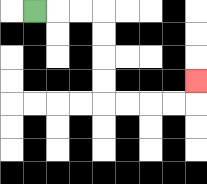{'start': '[1, 0]', 'end': '[8, 3]', 'path_directions': 'R,R,R,D,D,D,D,R,R,R,R,U', 'path_coordinates': '[[1, 0], [2, 0], [3, 0], [4, 0], [4, 1], [4, 2], [4, 3], [4, 4], [5, 4], [6, 4], [7, 4], [8, 4], [8, 3]]'}